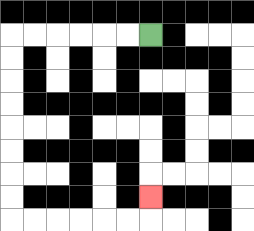{'start': '[6, 1]', 'end': '[6, 8]', 'path_directions': 'L,L,L,L,L,L,D,D,D,D,D,D,D,D,R,R,R,R,R,R,U', 'path_coordinates': '[[6, 1], [5, 1], [4, 1], [3, 1], [2, 1], [1, 1], [0, 1], [0, 2], [0, 3], [0, 4], [0, 5], [0, 6], [0, 7], [0, 8], [0, 9], [1, 9], [2, 9], [3, 9], [4, 9], [5, 9], [6, 9], [6, 8]]'}